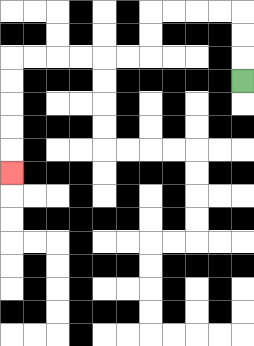{'start': '[10, 3]', 'end': '[0, 7]', 'path_directions': 'U,U,U,L,L,L,L,D,D,L,L,L,L,L,L,D,D,D,D,D', 'path_coordinates': '[[10, 3], [10, 2], [10, 1], [10, 0], [9, 0], [8, 0], [7, 0], [6, 0], [6, 1], [6, 2], [5, 2], [4, 2], [3, 2], [2, 2], [1, 2], [0, 2], [0, 3], [0, 4], [0, 5], [0, 6], [0, 7]]'}